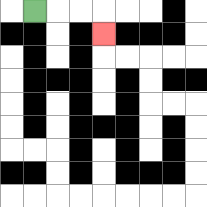{'start': '[1, 0]', 'end': '[4, 1]', 'path_directions': 'R,R,R,D', 'path_coordinates': '[[1, 0], [2, 0], [3, 0], [4, 0], [4, 1]]'}